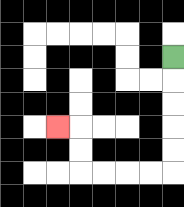{'start': '[7, 2]', 'end': '[2, 5]', 'path_directions': 'D,D,D,D,D,L,L,L,L,U,U,L', 'path_coordinates': '[[7, 2], [7, 3], [7, 4], [7, 5], [7, 6], [7, 7], [6, 7], [5, 7], [4, 7], [3, 7], [3, 6], [3, 5], [2, 5]]'}